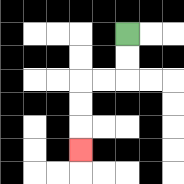{'start': '[5, 1]', 'end': '[3, 6]', 'path_directions': 'D,D,L,L,D,D,D', 'path_coordinates': '[[5, 1], [5, 2], [5, 3], [4, 3], [3, 3], [3, 4], [3, 5], [3, 6]]'}